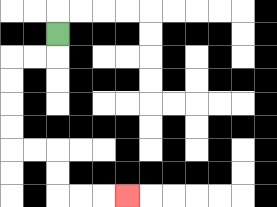{'start': '[2, 1]', 'end': '[5, 8]', 'path_directions': 'D,L,L,D,D,D,D,R,R,D,D,R,R,R', 'path_coordinates': '[[2, 1], [2, 2], [1, 2], [0, 2], [0, 3], [0, 4], [0, 5], [0, 6], [1, 6], [2, 6], [2, 7], [2, 8], [3, 8], [4, 8], [5, 8]]'}